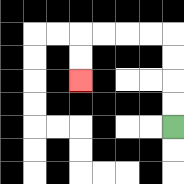{'start': '[7, 5]', 'end': '[3, 3]', 'path_directions': 'U,U,U,U,L,L,L,L,D,D', 'path_coordinates': '[[7, 5], [7, 4], [7, 3], [7, 2], [7, 1], [6, 1], [5, 1], [4, 1], [3, 1], [3, 2], [3, 3]]'}